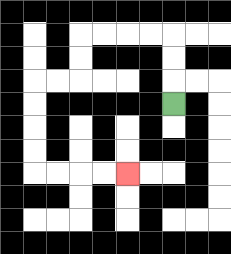{'start': '[7, 4]', 'end': '[5, 7]', 'path_directions': 'U,U,U,L,L,L,L,D,D,L,L,D,D,D,D,R,R,R,R', 'path_coordinates': '[[7, 4], [7, 3], [7, 2], [7, 1], [6, 1], [5, 1], [4, 1], [3, 1], [3, 2], [3, 3], [2, 3], [1, 3], [1, 4], [1, 5], [1, 6], [1, 7], [2, 7], [3, 7], [4, 7], [5, 7]]'}